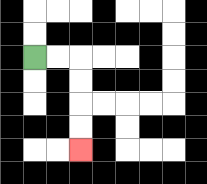{'start': '[1, 2]', 'end': '[3, 6]', 'path_directions': 'R,R,D,D,D,D', 'path_coordinates': '[[1, 2], [2, 2], [3, 2], [3, 3], [3, 4], [3, 5], [3, 6]]'}